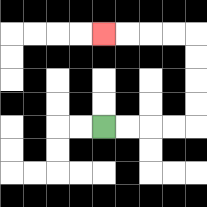{'start': '[4, 5]', 'end': '[4, 1]', 'path_directions': 'R,R,R,R,U,U,U,U,L,L,L,L', 'path_coordinates': '[[4, 5], [5, 5], [6, 5], [7, 5], [8, 5], [8, 4], [8, 3], [8, 2], [8, 1], [7, 1], [6, 1], [5, 1], [4, 1]]'}